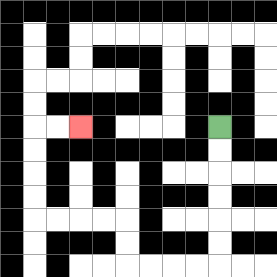{'start': '[9, 5]', 'end': '[3, 5]', 'path_directions': 'D,D,D,D,D,D,L,L,L,L,U,U,L,L,L,L,U,U,U,U,R,R', 'path_coordinates': '[[9, 5], [9, 6], [9, 7], [9, 8], [9, 9], [9, 10], [9, 11], [8, 11], [7, 11], [6, 11], [5, 11], [5, 10], [5, 9], [4, 9], [3, 9], [2, 9], [1, 9], [1, 8], [1, 7], [1, 6], [1, 5], [2, 5], [3, 5]]'}